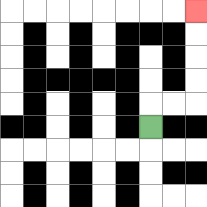{'start': '[6, 5]', 'end': '[8, 0]', 'path_directions': 'U,R,R,U,U,U,U', 'path_coordinates': '[[6, 5], [6, 4], [7, 4], [8, 4], [8, 3], [8, 2], [8, 1], [8, 0]]'}